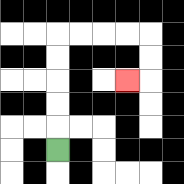{'start': '[2, 6]', 'end': '[5, 3]', 'path_directions': 'U,U,U,U,U,R,R,R,R,D,D,L', 'path_coordinates': '[[2, 6], [2, 5], [2, 4], [2, 3], [2, 2], [2, 1], [3, 1], [4, 1], [5, 1], [6, 1], [6, 2], [6, 3], [5, 3]]'}